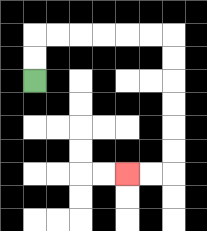{'start': '[1, 3]', 'end': '[5, 7]', 'path_directions': 'U,U,R,R,R,R,R,R,D,D,D,D,D,D,L,L', 'path_coordinates': '[[1, 3], [1, 2], [1, 1], [2, 1], [3, 1], [4, 1], [5, 1], [6, 1], [7, 1], [7, 2], [7, 3], [7, 4], [7, 5], [7, 6], [7, 7], [6, 7], [5, 7]]'}